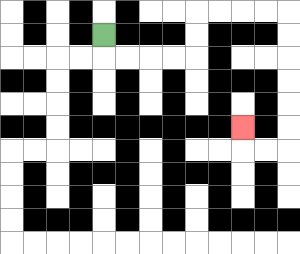{'start': '[4, 1]', 'end': '[10, 5]', 'path_directions': 'D,R,R,R,R,U,U,R,R,R,R,D,D,D,D,D,D,L,L,U', 'path_coordinates': '[[4, 1], [4, 2], [5, 2], [6, 2], [7, 2], [8, 2], [8, 1], [8, 0], [9, 0], [10, 0], [11, 0], [12, 0], [12, 1], [12, 2], [12, 3], [12, 4], [12, 5], [12, 6], [11, 6], [10, 6], [10, 5]]'}